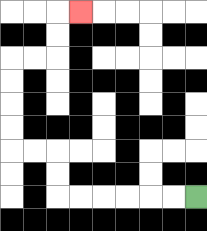{'start': '[8, 8]', 'end': '[3, 0]', 'path_directions': 'L,L,L,L,L,L,U,U,L,L,U,U,U,U,R,R,U,U,R', 'path_coordinates': '[[8, 8], [7, 8], [6, 8], [5, 8], [4, 8], [3, 8], [2, 8], [2, 7], [2, 6], [1, 6], [0, 6], [0, 5], [0, 4], [0, 3], [0, 2], [1, 2], [2, 2], [2, 1], [2, 0], [3, 0]]'}